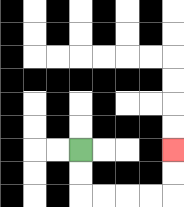{'start': '[3, 6]', 'end': '[7, 6]', 'path_directions': 'D,D,R,R,R,R,U,U', 'path_coordinates': '[[3, 6], [3, 7], [3, 8], [4, 8], [5, 8], [6, 8], [7, 8], [7, 7], [7, 6]]'}